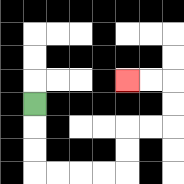{'start': '[1, 4]', 'end': '[5, 3]', 'path_directions': 'D,D,D,R,R,R,R,U,U,R,R,U,U,L,L', 'path_coordinates': '[[1, 4], [1, 5], [1, 6], [1, 7], [2, 7], [3, 7], [4, 7], [5, 7], [5, 6], [5, 5], [6, 5], [7, 5], [7, 4], [7, 3], [6, 3], [5, 3]]'}